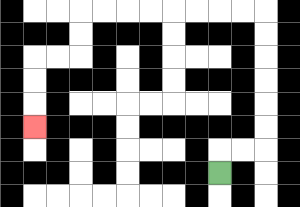{'start': '[9, 7]', 'end': '[1, 5]', 'path_directions': 'U,R,R,U,U,U,U,U,U,L,L,L,L,L,L,L,L,D,D,L,L,D,D,D', 'path_coordinates': '[[9, 7], [9, 6], [10, 6], [11, 6], [11, 5], [11, 4], [11, 3], [11, 2], [11, 1], [11, 0], [10, 0], [9, 0], [8, 0], [7, 0], [6, 0], [5, 0], [4, 0], [3, 0], [3, 1], [3, 2], [2, 2], [1, 2], [1, 3], [1, 4], [1, 5]]'}